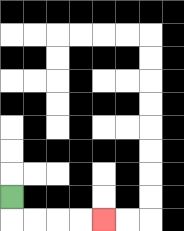{'start': '[0, 8]', 'end': '[4, 9]', 'path_directions': 'D,R,R,R,R', 'path_coordinates': '[[0, 8], [0, 9], [1, 9], [2, 9], [3, 9], [4, 9]]'}